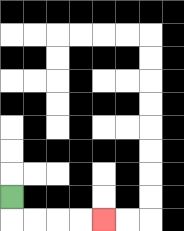{'start': '[0, 8]', 'end': '[4, 9]', 'path_directions': 'D,R,R,R,R', 'path_coordinates': '[[0, 8], [0, 9], [1, 9], [2, 9], [3, 9], [4, 9]]'}